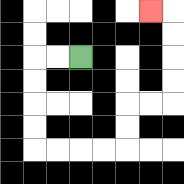{'start': '[3, 2]', 'end': '[6, 0]', 'path_directions': 'L,L,D,D,D,D,R,R,R,R,U,U,R,R,U,U,U,U,L', 'path_coordinates': '[[3, 2], [2, 2], [1, 2], [1, 3], [1, 4], [1, 5], [1, 6], [2, 6], [3, 6], [4, 6], [5, 6], [5, 5], [5, 4], [6, 4], [7, 4], [7, 3], [7, 2], [7, 1], [7, 0], [6, 0]]'}